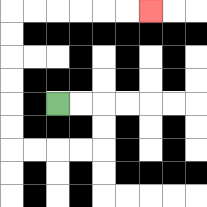{'start': '[2, 4]', 'end': '[6, 0]', 'path_directions': 'R,R,D,D,L,L,L,L,U,U,U,U,U,U,R,R,R,R,R,R', 'path_coordinates': '[[2, 4], [3, 4], [4, 4], [4, 5], [4, 6], [3, 6], [2, 6], [1, 6], [0, 6], [0, 5], [0, 4], [0, 3], [0, 2], [0, 1], [0, 0], [1, 0], [2, 0], [3, 0], [4, 0], [5, 0], [6, 0]]'}